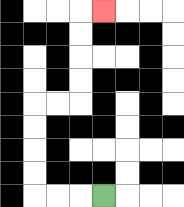{'start': '[4, 8]', 'end': '[4, 0]', 'path_directions': 'L,L,L,U,U,U,U,R,R,U,U,U,U,R', 'path_coordinates': '[[4, 8], [3, 8], [2, 8], [1, 8], [1, 7], [1, 6], [1, 5], [1, 4], [2, 4], [3, 4], [3, 3], [3, 2], [3, 1], [3, 0], [4, 0]]'}